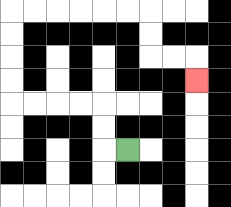{'start': '[5, 6]', 'end': '[8, 3]', 'path_directions': 'L,U,U,L,L,L,L,U,U,U,U,R,R,R,R,R,R,D,D,R,R,D', 'path_coordinates': '[[5, 6], [4, 6], [4, 5], [4, 4], [3, 4], [2, 4], [1, 4], [0, 4], [0, 3], [0, 2], [0, 1], [0, 0], [1, 0], [2, 0], [3, 0], [4, 0], [5, 0], [6, 0], [6, 1], [6, 2], [7, 2], [8, 2], [8, 3]]'}